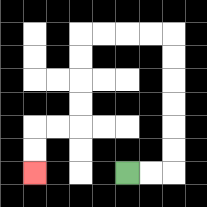{'start': '[5, 7]', 'end': '[1, 7]', 'path_directions': 'R,R,U,U,U,U,U,U,L,L,L,L,D,D,D,D,L,L,D,D', 'path_coordinates': '[[5, 7], [6, 7], [7, 7], [7, 6], [7, 5], [7, 4], [7, 3], [7, 2], [7, 1], [6, 1], [5, 1], [4, 1], [3, 1], [3, 2], [3, 3], [3, 4], [3, 5], [2, 5], [1, 5], [1, 6], [1, 7]]'}